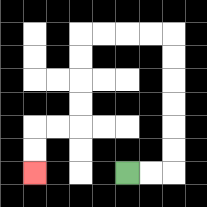{'start': '[5, 7]', 'end': '[1, 7]', 'path_directions': 'R,R,U,U,U,U,U,U,L,L,L,L,D,D,D,D,L,L,D,D', 'path_coordinates': '[[5, 7], [6, 7], [7, 7], [7, 6], [7, 5], [7, 4], [7, 3], [7, 2], [7, 1], [6, 1], [5, 1], [4, 1], [3, 1], [3, 2], [3, 3], [3, 4], [3, 5], [2, 5], [1, 5], [1, 6], [1, 7]]'}